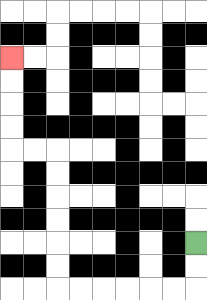{'start': '[8, 10]', 'end': '[0, 2]', 'path_directions': 'D,D,L,L,L,L,L,L,U,U,U,U,U,U,L,L,U,U,U,U', 'path_coordinates': '[[8, 10], [8, 11], [8, 12], [7, 12], [6, 12], [5, 12], [4, 12], [3, 12], [2, 12], [2, 11], [2, 10], [2, 9], [2, 8], [2, 7], [2, 6], [1, 6], [0, 6], [0, 5], [0, 4], [0, 3], [0, 2]]'}